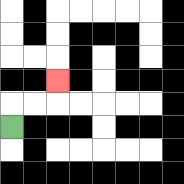{'start': '[0, 5]', 'end': '[2, 3]', 'path_directions': 'U,R,R,U', 'path_coordinates': '[[0, 5], [0, 4], [1, 4], [2, 4], [2, 3]]'}